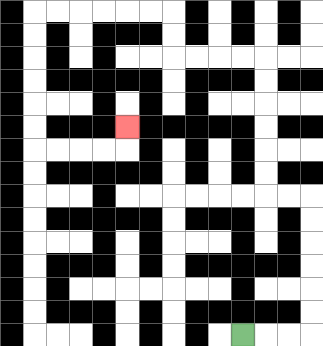{'start': '[10, 14]', 'end': '[5, 5]', 'path_directions': 'R,R,R,U,U,U,U,U,U,L,L,U,U,U,U,U,U,L,L,L,L,U,U,L,L,L,L,L,L,D,D,D,D,D,D,R,R,R,R,U', 'path_coordinates': '[[10, 14], [11, 14], [12, 14], [13, 14], [13, 13], [13, 12], [13, 11], [13, 10], [13, 9], [13, 8], [12, 8], [11, 8], [11, 7], [11, 6], [11, 5], [11, 4], [11, 3], [11, 2], [10, 2], [9, 2], [8, 2], [7, 2], [7, 1], [7, 0], [6, 0], [5, 0], [4, 0], [3, 0], [2, 0], [1, 0], [1, 1], [1, 2], [1, 3], [1, 4], [1, 5], [1, 6], [2, 6], [3, 6], [4, 6], [5, 6], [5, 5]]'}